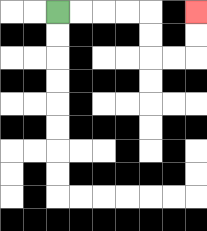{'start': '[2, 0]', 'end': '[8, 0]', 'path_directions': 'R,R,R,R,D,D,R,R,U,U', 'path_coordinates': '[[2, 0], [3, 0], [4, 0], [5, 0], [6, 0], [6, 1], [6, 2], [7, 2], [8, 2], [8, 1], [8, 0]]'}